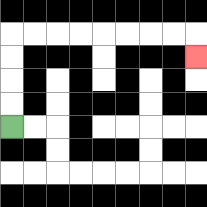{'start': '[0, 5]', 'end': '[8, 2]', 'path_directions': 'U,U,U,U,R,R,R,R,R,R,R,R,D', 'path_coordinates': '[[0, 5], [0, 4], [0, 3], [0, 2], [0, 1], [1, 1], [2, 1], [3, 1], [4, 1], [5, 1], [6, 1], [7, 1], [8, 1], [8, 2]]'}